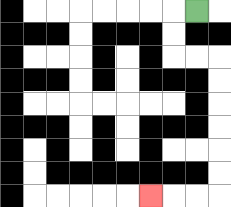{'start': '[8, 0]', 'end': '[6, 8]', 'path_directions': 'L,D,D,R,R,D,D,D,D,D,D,L,L,L', 'path_coordinates': '[[8, 0], [7, 0], [7, 1], [7, 2], [8, 2], [9, 2], [9, 3], [9, 4], [9, 5], [9, 6], [9, 7], [9, 8], [8, 8], [7, 8], [6, 8]]'}